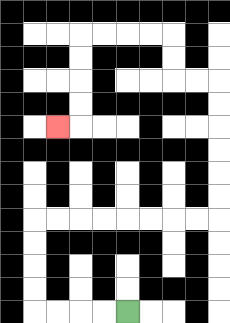{'start': '[5, 13]', 'end': '[2, 5]', 'path_directions': 'L,L,L,L,U,U,U,U,R,R,R,R,R,R,R,R,U,U,U,U,U,U,L,L,U,U,L,L,L,L,D,D,D,D,L', 'path_coordinates': '[[5, 13], [4, 13], [3, 13], [2, 13], [1, 13], [1, 12], [1, 11], [1, 10], [1, 9], [2, 9], [3, 9], [4, 9], [5, 9], [6, 9], [7, 9], [8, 9], [9, 9], [9, 8], [9, 7], [9, 6], [9, 5], [9, 4], [9, 3], [8, 3], [7, 3], [7, 2], [7, 1], [6, 1], [5, 1], [4, 1], [3, 1], [3, 2], [3, 3], [3, 4], [3, 5], [2, 5]]'}